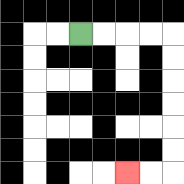{'start': '[3, 1]', 'end': '[5, 7]', 'path_directions': 'R,R,R,R,D,D,D,D,D,D,L,L', 'path_coordinates': '[[3, 1], [4, 1], [5, 1], [6, 1], [7, 1], [7, 2], [7, 3], [7, 4], [7, 5], [7, 6], [7, 7], [6, 7], [5, 7]]'}